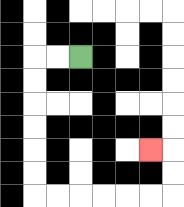{'start': '[3, 2]', 'end': '[6, 6]', 'path_directions': 'L,L,D,D,D,D,D,D,R,R,R,R,R,R,U,U,L', 'path_coordinates': '[[3, 2], [2, 2], [1, 2], [1, 3], [1, 4], [1, 5], [1, 6], [1, 7], [1, 8], [2, 8], [3, 8], [4, 8], [5, 8], [6, 8], [7, 8], [7, 7], [7, 6], [6, 6]]'}